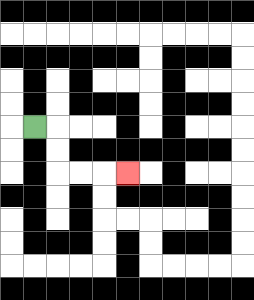{'start': '[1, 5]', 'end': '[5, 7]', 'path_directions': 'R,D,D,R,R,R', 'path_coordinates': '[[1, 5], [2, 5], [2, 6], [2, 7], [3, 7], [4, 7], [5, 7]]'}